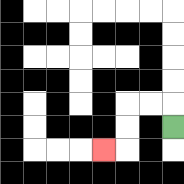{'start': '[7, 5]', 'end': '[4, 6]', 'path_directions': 'U,L,L,D,D,L', 'path_coordinates': '[[7, 5], [7, 4], [6, 4], [5, 4], [5, 5], [5, 6], [4, 6]]'}